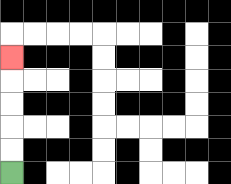{'start': '[0, 7]', 'end': '[0, 2]', 'path_directions': 'U,U,U,U,U', 'path_coordinates': '[[0, 7], [0, 6], [0, 5], [0, 4], [0, 3], [0, 2]]'}